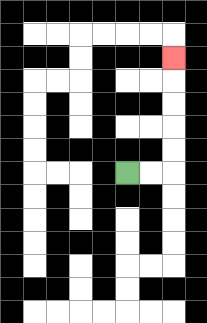{'start': '[5, 7]', 'end': '[7, 2]', 'path_directions': 'R,R,U,U,U,U,U', 'path_coordinates': '[[5, 7], [6, 7], [7, 7], [7, 6], [7, 5], [7, 4], [7, 3], [7, 2]]'}